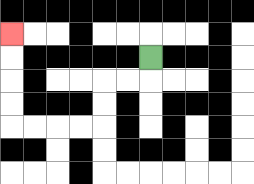{'start': '[6, 2]', 'end': '[0, 1]', 'path_directions': 'D,L,L,D,D,L,L,L,L,U,U,U,U', 'path_coordinates': '[[6, 2], [6, 3], [5, 3], [4, 3], [4, 4], [4, 5], [3, 5], [2, 5], [1, 5], [0, 5], [0, 4], [0, 3], [0, 2], [0, 1]]'}